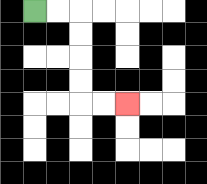{'start': '[1, 0]', 'end': '[5, 4]', 'path_directions': 'R,R,D,D,D,D,R,R', 'path_coordinates': '[[1, 0], [2, 0], [3, 0], [3, 1], [3, 2], [3, 3], [3, 4], [4, 4], [5, 4]]'}